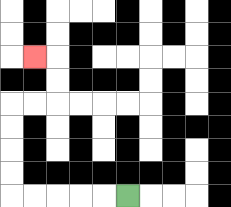{'start': '[5, 8]', 'end': '[1, 2]', 'path_directions': 'L,L,L,L,L,U,U,U,U,R,R,U,U,L', 'path_coordinates': '[[5, 8], [4, 8], [3, 8], [2, 8], [1, 8], [0, 8], [0, 7], [0, 6], [0, 5], [0, 4], [1, 4], [2, 4], [2, 3], [2, 2], [1, 2]]'}